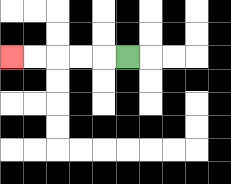{'start': '[5, 2]', 'end': '[0, 2]', 'path_directions': 'L,L,L,L,L', 'path_coordinates': '[[5, 2], [4, 2], [3, 2], [2, 2], [1, 2], [0, 2]]'}